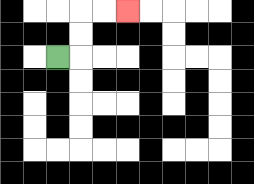{'start': '[2, 2]', 'end': '[5, 0]', 'path_directions': 'R,U,U,R,R', 'path_coordinates': '[[2, 2], [3, 2], [3, 1], [3, 0], [4, 0], [5, 0]]'}